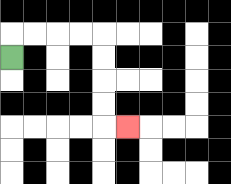{'start': '[0, 2]', 'end': '[5, 5]', 'path_directions': 'U,R,R,R,R,D,D,D,D,R', 'path_coordinates': '[[0, 2], [0, 1], [1, 1], [2, 1], [3, 1], [4, 1], [4, 2], [4, 3], [4, 4], [4, 5], [5, 5]]'}